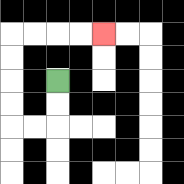{'start': '[2, 3]', 'end': '[4, 1]', 'path_directions': 'D,D,L,L,U,U,U,U,R,R,R,R', 'path_coordinates': '[[2, 3], [2, 4], [2, 5], [1, 5], [0, 5], [0, 4], [0, 3], [0, 2], [0, 1], [1, 1], [2, 1], [3, 1], [4, 1]]'}